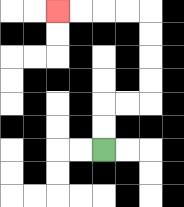{'start': '[4, 6]', 'end': '[2, 0]', 'path_directions': 'U,U,R,R,U,U,U,U,L,L,L,L', 'path_coordinates': '[[4, 6], [4, 5], [4, 4], [5, 4], [6, 4], [6, 3], [6, 2], [6, 1], [6, 0], [5, 0], [4, 0], [3, 0], [2, 0]]'}